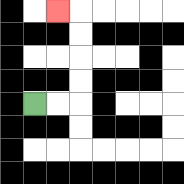{'start': '[1, 4]', 'end': '[2, 0]', 'path_directions': 'R,R,U,U,U,U,L', 'path_coordinates': '[[1, 4], [2, 4], [3, 4], [3, 3], [3, 2], [3, 1], [3, 0], [2, 0]]'}